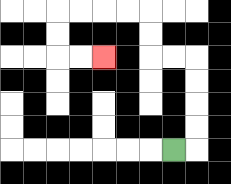{'start': '[7, 6]', 'end': '[4, 2]', 'path_directions': 'R,U,U,U,U,L,L,U,U,L,L,L,L,D,D,R,R', 'path_coordinates': '[[7, 6], [8, 6], [8, 5], [8, 4], [8, 3], [8, 2], [7, 2], [6, 2], [6, 1], [6, 0], [5, 0], [4, 0], [3, 0], [2, 0], [2, 1], [2, 2], [3, 2], [4, 2]]'}